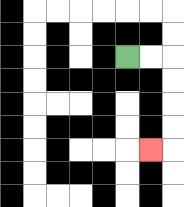{'start': '[5, 2]', 'end': '[6, 6]', 'path_directions': 'R,R,D,D,D,D,L', 'path_coordinates': '[[5, 2], [6, 2], [7, 2], [7, 3], [7, 4], [7, 5], [7, 6], [6, 6]]'}